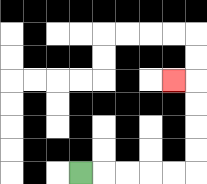{'start': '[3, 7]', 'end': '[7, 3]', 'path_directions': 'R,R,R,R,R,U,U,U,U,L', 'path_coordinates': '[[3, 7], [4, 7], [5, 7], [6, 7], [7, 7], [8, 7], [8, 6], [8, 5], [8, 4], [8, 3], [7, 3]]'}